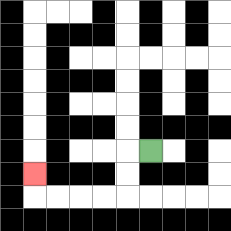{'start': '[6, 6]', 'end': '[1, 7]', 'path_directions': 'L,D,D,L,L,L,L,U', 'path_coordinates': '[[6, 6], [5, 6], [5, 7], [5, 8], [4, 8], [3, 8], [2, 8], [1, 8], [1, 7]]'}